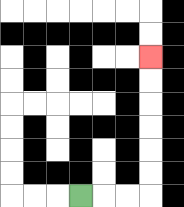{'start': '[3, 8]', 'end': '[6, 2]', 'path_directions': 'R,R,R,U,U,U,U,U,U', 'path_coordinates': '[[3, 8], [4, 8], [5, 8], [6, 8], [6, 7], [6, 6], [6, 5], [6, 4], [6, 3], [6, 2]]'}